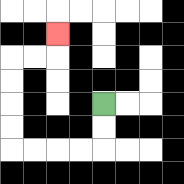{'start': '[4, 4]', 'end': '[2, 1]', 'path_directions': 'D,D,L,L,L,L,U,U,U,U,R,R,U', 'path_coordinates': '[[4, 4], [4, 5], [4, 6], [3, 6], [2, 6], [1, 6], [0, 6], [0, 5], [0, 4], [0, 3], [0, 2], [1, 2], [2, 2], [2, 1]]'}